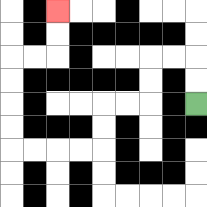{'start': '[8, 4]', 'end': '[2, 0]', 'path_directions': 'U,U,L,L,D,D,L,L,D,D,L,L,L,L,U,U,U,U,R,R,U,U', 'path_coordinates': '[[8, 4], [8, 3], [8, 2], [7, 2], [6, 2], [6, 3], [6, 4], [5, 4], [4, 4], [4, 5], [4, 6], [3, 6], [2, 6], [1, 6], [0, 6], [0, 5], [0, 4], [0, 3], [0, 2], [1, 2], [2, 2], [2, 1], [2, 0]]'}